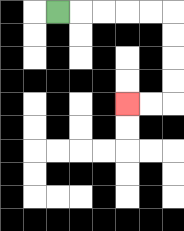{'start': '[2, 0]', 'end': '[5, 4]', 'path_directions': 'R,R,R,R,R,D,D,D,D,L,L', 'path_coordinates': '[[2, 0], [3, 0], [4, 0], [5, 0], [6, 0], [7, 0], [7, 1], [7, 2], [7, 3], [7, 4], [6, 4], [5, 4]]'}